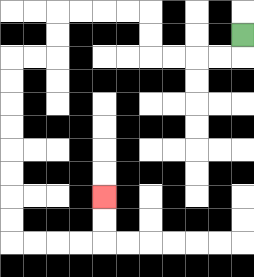{'start': '[10, 1]', 'end': '[4, 8]', 'path_directions': 'D,L,L,L,L,U,U,L,L,L,L,D,D,L,L,D,D,D,D,D,D,D,D,R,R,R,R,U,U', 'path_coordinates': '[[10, 1], [10, 2], [9, 2], [8, 2], [7, 2], [6, 2], [6, 1], [6, 0], [5, 0], [4, 0], [3, 0], [2, 0], [2, 1], [2, 2], [1, 2], [0, 2], [0, 3], [0, 4], [0, 5], [0, 6], [0, 7], [0, 8], [0, 9], [0, 10], [1, 10], [2, 10], [3, 10], [4, 10], [4, 9], [4, 8]]'}